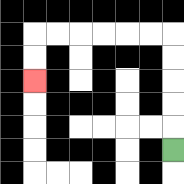{'start': '[7, 6]', 'end': '[1, 3]', 'path_directions': 'U,U,U,U,U,L,L,L,L,L,L,D,D', 'path_coordinates': '[[7, 6], [7, 5], [7, 4], [7, 3], [7, 2], [7, 1], [6, 1], [5, 1], [4, 1], [3, 1], [2, 1], [1, 1], [1, 2], [1, 3]]'}